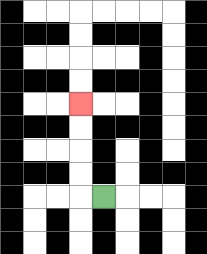{'start': '[4, 8]', 'end': '[3, 4]', 'path_directions': 'L,U,U,U,U', 'path_coordinates': '[[4, 8], [3, 8], [3, 7], [3, 6], [3, 5], [3, 4]]'}